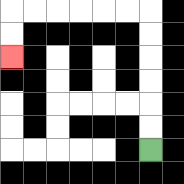{'start': '[6, 6]', 'end': '[0, 2]', 'path_directions': 'U,U,U,U,U,U,L,L,L,L,L,L,D,D', 'path_coordinates': '[[6, 6], [6, 5], [6, 4], [6, 3], [6, 2], [6, 1], [6, 0], [5, 0], [4, 0], [3, 0], [2, 0], [1, 0], [0, 0], [0, 1], [0, 2]]'}